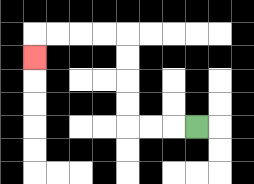{'start': '[8, 5]', 'end': '[1, 2]', 'path_directions': 'L,L,L,U,U,U,U,L,L,L,L,D', 'path_coordinates': '[[8, 5], [7, 5], [6, 5], [5, 5], [5, 4], [5, 3], [5, 2], [5, 1], [4, 1], [3, 1], [2, 1], [1, 1], [1, 2]]'}